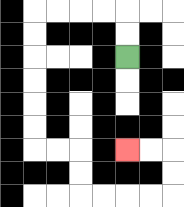{'start': '[5, 2]', 'end': '[5, 6]', 'path_directions': 'U,U,L,L,L,L,D,D,D,D,D,D,R,R,D,D,R,R,R,R,U,U,L,L', 'path_coordinates': '[[5, 2], [5, 1], [5, 0], [4, 0], [3, 0], [2, 0], [1, 0], [1, 1], [1, 2], [1, 3], [1, 4], [1, 5], [1, 6], [2, 6], [3, 6], [3, 7], [3, 8], [4, 8], [5, 8], [6, 8], [7, 8], [7, 7], [7, 6], [6, 6], [5, 6]]'}